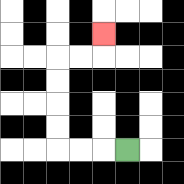{'start': '[5, 6]', 'end': '[4, 1]', 'path_directions': 'L,L,L,U,U,U,U,R,R,U', 'path_coordinates': '[[5, 6], [4, 6], [3, 6], [2, 6], [2, 5], [2, 4], [2, 3], [2, 2], [3, 2], [4, 2], [4, 1]]'}